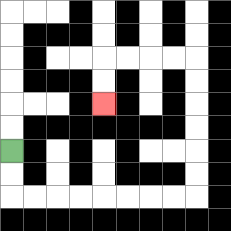{'start': '[0, 6]', 'end': '[4, 4]', 'path_directions': 'D,D,R,R,R,R,R,R,R,R,U,U,U,U,U,U,L,L,L,L,D,D', 'path_coordinates': '[[0, 6], [0, 7], [0, 8], [1, 8], [2, 8], [3, 8], [4, 8], [5, 8], [6, 8], [7, 8], [8, 8], [8, 7], [8, 6], [8, 5], [8, 4], [8, 3], [8, 2], [7, 2], [6, 2], [5, 2], [4, 2], [4, 3], [4, 4]]'}